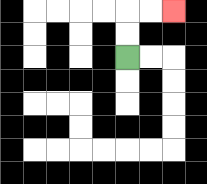{'start': '[5, 2]', 'end': '[7, 0]', 'path_directions': 'U,U,R,R', 'path_coordinates': '[[5, 2], [5, 1], [5, 0], [6, 0], [7, 0]]'}